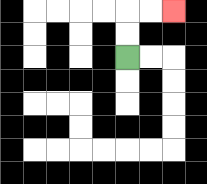{'start': '[5, 2]', 'end': '[7, 0]', 'path_directions': 'U,U,R,R', 'path_coordinates': '[[5, 2], [5, 1], [5, 0], [6, 0], [7, 0]]'}